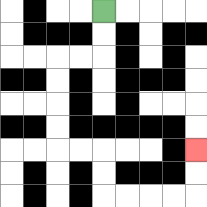{'start': '[4, 0]', 'end': '[8, 6]', 'path_directions': 'D,D,L,L,D,D,D,D,R,R,D,D,R,R,R,R,U,U', 'path_coordinates': '[[4, 0], [4, 1], [4, 2], [3, 2], [2, 2], [2, 3], [2, 4], [2, 5], [2, 6], [3, 6], [4, 6], [4, 7], [4, 8], [5, 8], [6, 8], [7, 8], [8, 8], [8, 7], [8, 6]]'}